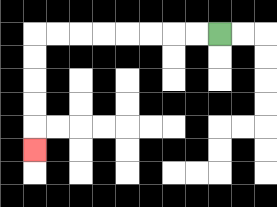{'start': '[9, 1]', 'end': '[1, 6]', 'path_directions': 'L,L,L,L,L,L,L,L,D,D,D,D,D', 'path_coordinates': '[[9, 1], [8, 1], [7, 1], [6, 1], [5, 1], [4, 1], [3, 1], [2, 1], [1, 1], [1, 2], [1, 3], [1, 4], [1, 5], [1, 6]]'}